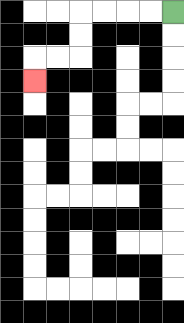{'start': '[7, 0]', 'end': '[1, 3]', 'path_directions': 'L,L,L,L,D,D,L,L,D', 'path_coordinates': '[[7, 0], [6, 0], [5, 0], [4, 0], [3, 0], [3, 1], [3, 2], [2, 2], [1, 2], [1, 3]]'}